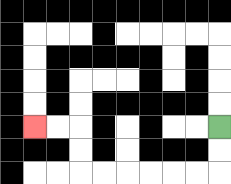{'start': '[9, 5]', 'end': '[1, 5]', 'path_directions': 'D,D,L,L,L,L,L,L,U,U,L,L', 'path_coordinates': '[[9, 5], [9, 6], [9, 7], [8, 7], [7, 7], [6, 7], [5, 7], [4, 7], [3, 7], [3, 6], [3, 5], [2, 5], [1, 5]]'}